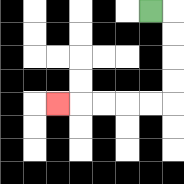{'start': '[6, 0]', 'end': '[2, 4]', 'path_directions': 'R,D,D,D,D,L,L,L,L,L', 'path_coordinates': '[[6, 0], [7, 0], [7, 1], [7, 2], [7, 3], [7, 4], [6, 4], [5, 4], [4, 4], [3, 4], [2, 4]]'}